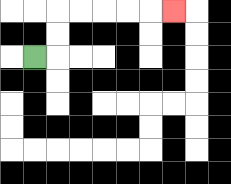{'start': '[1, 2]', 'end': '[7, 0]', 'path_directions': 'R,U,U,R,R,R,R,R', 'path_coordinates': '[[1, 2], [2, 2], [2, 1], [2, 0], [3, 0], [4, 0], [5, 0], [6, 0], [7, 0]]'}